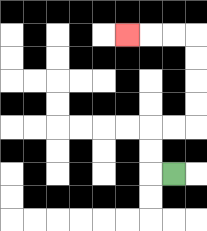{'start': '[7, 7]', 'end': '[5, 1]', 'path_directions': 'L,U,U,R,R,U,U,U,U,L,L,L', 'path_coordinates': '[[7, 7], [6, 7], [6, 6], [6, 5], [7, 5], [8, 5], [8, 4], [8, 3], [8, 2], [8, 1], [7, 1], [6, 1], [5, 1]]'}